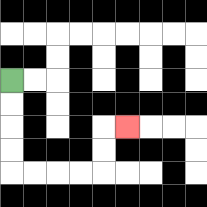{'start': '[0, 3]', 'end': '[5, 5]', 'path_directions': 'D,D,D,D,R,R,R,R,U,U,R', 'path_coordinates': '[[0, 3], [0, 4], [0, 5], [0, 6], [0, 7], [1, 7], [2, 7], [3, 7], [4, 7], [4, 6], [4, 5], [5, 5]]'}